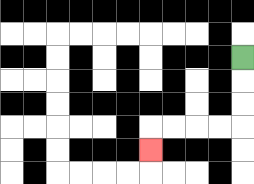{'start': '[10, 2]', 'end': '[6, 6]', 'path_directions': 'D,D,D,L,L,L,L,D', 'path_coordinates': '[[10, 2], [10, 3], [10, 4], [10, 5], [9, 5], [8, 5], [7, 5], [6, 5], [6, 6]]'}